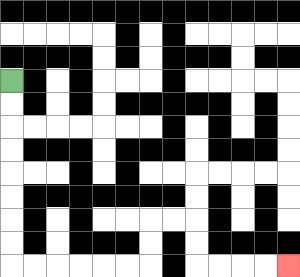{'start': '[0, 3]', 'end': '[12, 11]', 'path_directions': 'D,D,D,D,D,D,D,D,R,R,R,R,R,R,U,U,R,R,D,D,R,R,R,R', 'path_coordinates': '[[0, 3], [0, 4], [0, 5], [0, 6], [0, 7], [0, 8], [0, 9], [0, 10], [0, 11], [1, 11], [2, 11], [3, 11], [4, 11], [5, 11], [6, 11], [6, 10], [6, 9], [7, 9], [8, 9], [8, 10], [8, 11], [9, 11], [10, 11], [11, 11], [12, 11]]'}